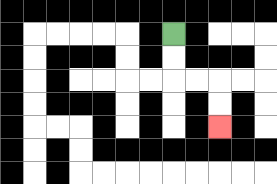{'start': '[7, 1]', 'end': '[9, 5]', 'path_directions': 'D,D,R,R,D,D', 'path_coordinates': '[[7, 1], [7, 2], [7, 3], [8, 3], [9, 3], [9, 4], [9, 5]]'}